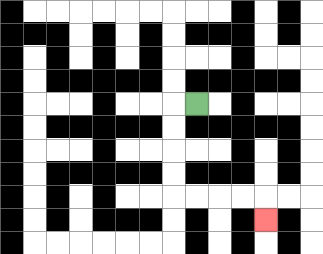{'start': '[8, 4]', 'end': '[11, 9]', 'path_directions': 'L,D,D,D,D,R,R,R,R,D', 'path_coordinates': '[[8, 4], [7, 4], [7, 5], [7, 6], [7, 7], [7, 8], [8, 8], [9, 8], [10, 8], [11, 8], [11, 9]]'}